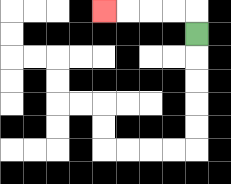{'start': '[8, 1]', 'end': '[4, 0]', 'path_directions': 'U,L,L,L,L', 'path_coordinates': '[[8, 1], [8, 0], [7, 0], [6, 0], [5, 0], [4, 0]]'}